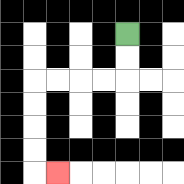{'start': '[5, 1]', 'end': '[2, 7]', 'path_directions': 'D,D,L,L,L,L,D,D,D,D,R', 'path_coordinates': '[[5, 1], [5, 2], [5, 3], [4, 3], [3, 3], [2, 3], [1, 3], [1, 4], [1, 5], [1, 6], [1, 7], [2, 7]]'}